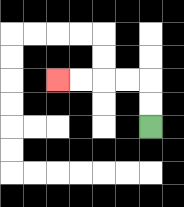{'start': '[6, 5]', 'end': '[2, 3]', 'path_directions': 'U,U,L,L,L,L', 'path_coordinates': '[[6, 5], [6, 4], [6, 3], [5, 3], [4, 3], [3, 3], [2, 3]]'}